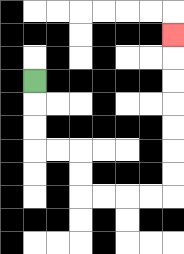{'start': '[1, 3]', 'end': '[7, 1]', 'path_directions': 'D,D,D,R,R,D,D,R,R,R,R,U,U,U,U,U,U,U', 'path_coordinates': '[[1, 3], [1, 4], [1, 5], [1, 6], [2, 6], [3, 6], [3, 7], [3, 8], [4, 8], [5, 8], [6, 8], [7, 8], [7, 7], [7, 6], [7, 5], [7, 4], [7, 3], [7, 2], [7, 1]]'}